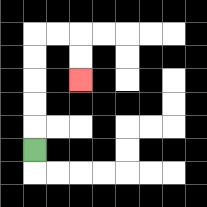{'start': '[1, 6]', 'end': '[3, 3]', 'path_directions': 'U,U,U,U,U,R,R,D,D', 'path_coordinates': '[[1, 6], [1, 5], [1, 4], [1, 3], [1, 2], [1, 1], [2, 1], [3, 1], [3, 2], [3, 3]]'}